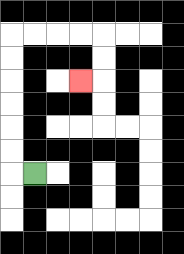{'start': '[1, 7]', 'end': '[3, 3]', 'path_directions': 'L,U,U,U,U,U,U,R,R,R,R,D,D,L', 'path_coordinates': '[[1, 7], [0, 7], [0, 6], [0, 5], [0, 4], [0, 3], [0, 2], [0, 1], [1, 1], [2, 1], [3, 1], [4, 1], [4, 2], [4, 3], [3, 3]]'}